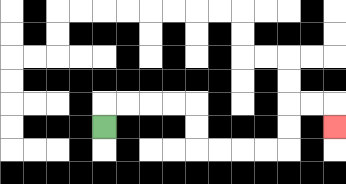{'start': '[4, 5]', 'end': '[14, 5]', 'path_directions': 'U,R,R,R,R,D,D,R,R,R,R,U,U,R,R,D', 'path_coordinates': '[[4, 5], [4, 4], [5, 4], [6, 4], [7, 4], [8, 4], [8, 5], [8, 6], [9, 6], [10, 6], [11, 6], [12, 6], [12, 5], [12, 4], [13, 4], [14, 4], [14, 5]]'}